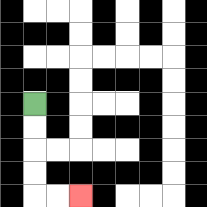{'start': '[1, 4]', 'end': '[3, 8]', 'path_directions': 'D,D,D,D,R,R', 'path_coordinates': '[[1, 4], [1, 5], [1, 6], [1, 7], [1, 8], [2, 8], [3, 8]]'}